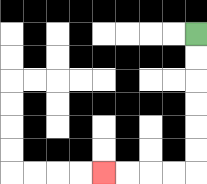{'start': '[8, 1]', 'end': '[4, 7]', 'path_directions': 'D,D,D,D,D,D,L,L,L,L', 'path_coordinates': '[[8, 1], [8, 2], [8, 3], [8, 4], [8, 5], [8, 6], [8, 7], [7, 7], [6, 7], [5, 7], [4, 7]]'}